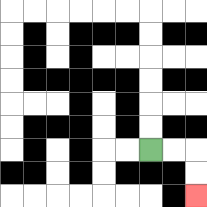{'start': '[6, 6]', 'end': '[8, 8]', 'path_directions': 'R,R,D,D', 'path_coordinates': '[[6, 6], [7, 6], [8, 6], [8, 7], [8, 8]]'}